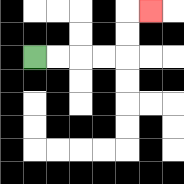{'start': '[1, 2]', 'end': '[6, 0]', 'path_directions': 'R,R,R,R,U,U,R', 'path_coordinates': '[[1, 2], [2, 2], [3, 2], [4, 2], [5, 2], [5, 1], [5, 0], [6, 0]]'}